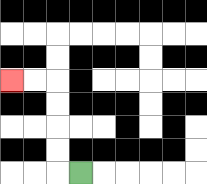{'start': '[3, 7]', 'end': '[0, 3]', 'path_directions': 'L,U,U,U,U,L,L', 'path_coordinates': '[[3, 7], [2, 7], [2, 6], [2, 5], [2, 4], [2, 3], [1, 3], [0, 3]]'}